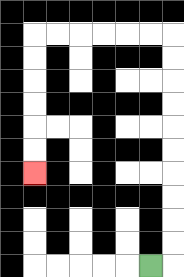{'start': '[6, 11]', 'end': '[1, 7]', 'path_directions': 'R,U,U,U,U,U,U,U,U,U,U,L,L,L,L,L,L,D,D,D,D,D,D', 'path_coordinates': '[[6, 11], [7, 11], [7, 10], [7, 9], [7, 8], [7, 7], [7, 6], [7, 5], [7, 4], [7, 3], [7, 2], [7, 1], [6, 1], [5, 1], [4, 1], [3, 1], [2, 1], [1, 1], [1, 2], [1, 3], [1, 4], [1, 5], [1, 6], [1, 7]]'}